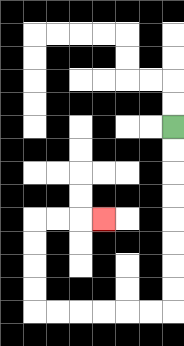{'start': '[7, 5]', 'end': '[4, 9]', 'path_directions': 'D,D,D,D,D,D,D,D,L,L,L,L,L,L,U,U,U,U,R,R,R', 'path_coordinates': '[[7, 5], [7, 6], [7, 7], [7, 8], [7, 9], [7, 10], [7, 11], [7, 12], [7, 13], [6, 13], [5, 13], [4, 13], [3, 13], [2, 13], [1, 13], [1, 12], [1, 11], [1, 10], [1, 9], [2, 9], [3, 9], [4, 9]]'}